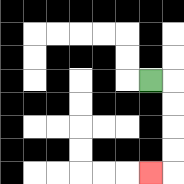{'start': '[6, 3]', 'end': '[6, 7]', 'path_directions': 'R,D,D,D,D,L', 'path_coordinates': '[[6, 3], [7, 3], [7, 4], [7, 5], [7, 6], [7, 7], [6, 7]]'}